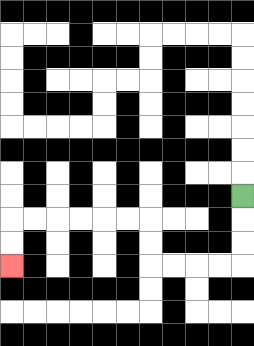{'start': '[10, 8]', 'end': '[0, 11]', 'path_directions': 'D,D,D,L,L,L,L,U,U,L,L,L,L,L,L,D,D', 'path_coordinates': '[[10, 8], [10, 9], [10, 10], [10, 11], [9, 11], [8, 11], [7, 11], [6, 11], [6, 10], [6, 9], [5, 9], [4, 9], [3, 9], [2, 9], [1, 9], [0, 9], [0, 10], [0, 11]]'}